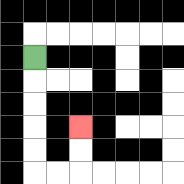{'start': '[1, 2]', 'end': '[3, 5]', 'path_directions': 'D,D,D,D,D,R,R,U,U', 'path_coordinates': '[[1, 2], [1, 3], [1, 4], [1, 5], [1, 6], [1, 7], [2, 7], [3, 7], [3, 6], [3, 5]]'}